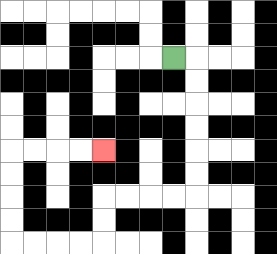{'start': '[7, 2]', 'end': '[4, 6]', 'path_directions': 'R,D,D,D,D,D,D,L,L,L,L,D,D,L,L,L,L,U,U,U,U,R,R,R,R', 'path_coordinates': '[[7, 2], [8, 2], [8, 3], [8, 4], [8, 5], [8, 6], [8, 7], [8, 8], [7, 8], [6, 8], [5, 8], [4, 8], [4, 9], [4, 10], [3, 10], [2, 10], [1, 10], [0, 10], [0, 9], [0, 8], [0, 7], [0, 6], [1, 6], [2, 6], [3, 6], [4, 6]]'}